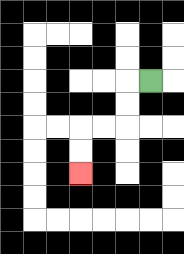{'start': '[6, 3]', 'end': '[3, 7]', 'path_directions': 'L,D,D,L,L,D,D', 'path_coordinates': '[[6, 3], [5, 3], [5, 4], [5, 5], [4, 5], [3, 5], [3, 6], [3, 7]]'}